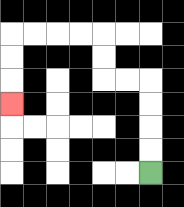{'start': '[6, 7]', 'end': '[0, 4]', 'path_directions': 'U,U,U,U,L,L,U,U,L,L,L,L,D,D,D', 'path_coordinates': '[[6, 7], [6, 6], [6, 5], [6, 4], [6, 3], [5, 3], [4, 3], [4, 2], [4, 1], [3, 1], [2, 1], [1, 1], [0, 1], [0, 2], [0, 3], [0, 4]]'}